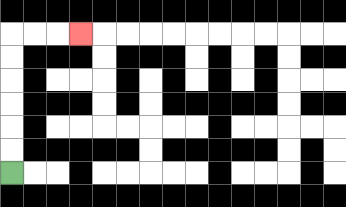{'start': '[0, 7]', 'end': '[3, 1]', 'path_directions': 'U,U,U,U,U,U,R,R,R', 'path_coordinates': '[[0, 7], [0, 6], [0, 5], [0, 4], [0, 3], [0, 2], [0, 1], [1, 1], [2, 1], [3, 1]]'}